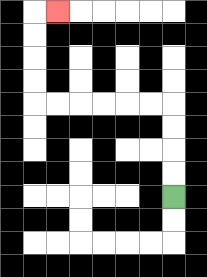{'start': '[7, 8]', 'end': '[2, 0]', 'path_directions': 'U,U,U,U,L,L,L,L,L,L,U,U,U,U,R', 'path_coordinates': '[[7, 8], [7, 7], [7, 6], [7, 5], [7, 4], [6, 4], [5, 4], [4, 4], [3, 4], [2, 4], [1, 4], [1, 3], [1, 2], [1, 1], [1, 0], [2, 0]]'}